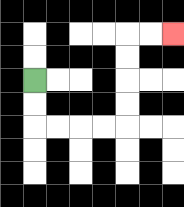{'start': '[1, 3]', 'end': '[7, 1]', 'path_directions': 'D,D,R,R,R,R,U,U,U,U,R,R', 'path_coordinates': '[[1, 3], [1, 4], [1, 5], [2, 5], [3, 5], [4, 5], [5, 5], [5, 4], [5, 3], [5, 2], [5, 1], [6, 1], [7, 1]]'}